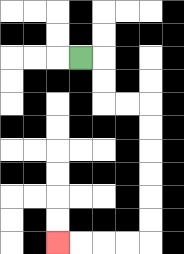{'start': '[3, 2]', 'end': '[2, 10]', 'path_directions': 'R,D,D,R,R,D,D,D,D,D,D,L,L,L,L', 'path_coordinates': '[[3, 2], [4, 2], [4, 3], [4, 4], [5, 4], [6, 4], [6, 5], [6, 6], [6, 7], [6, 8], [6, 9], [6, 10], [5, 10], [4, 10], [3, 10], [2, 10]]'}